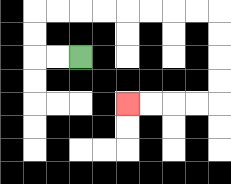{'start': '[3, 2]', 'end': '[5, 4]', 'path_directions': 'L,L,U,U,R,R,R,R,R,R,R,R,D,D,D,D,L,L,L,L', 'path_coordinates': '[[3, 2], [2, 2], [1, 2], [1, 1], [1, 0], [2, 0], [3, 0], [4, 0], [5, 0], [6, 0], [7, 0], [8, 0], [9, 0], [9, 1], [9, 2], [9, 3], [9, 4], [8, 4], [7, 4], [6, 4], [5, 4]]'}